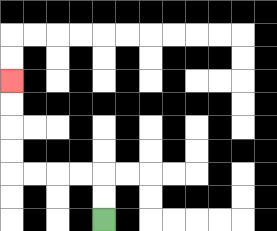{'start': '[4, 9]', 'end': '[0, 3]', 'path_directions': 'U,U,L,L,L,L,U,U,U,U', 'path_coordinates': '[[4, 9], [4, 8], [4, 7], [3, 7], [2, 7], [1, 7], [0, 7], [0, 6], [0, 5], [0, 4], [0, 3]]'}